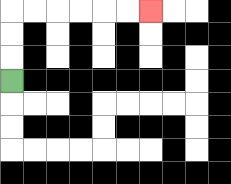{'start': '[0, 3]', 'end': '[6, 0]', 'path_directions': 'U,U,U,R,R,R,R,R,R', 'path_coordinates': '[[0, 3], [0, 2], [0, 1], [0, 0], [1, 0], [2, 0], [3, 0], [4, 0], [5, 0], [6, 0]]'}